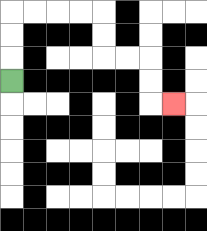{'start': '[0, 3]', 'end': '[7, 4]', 'path_directions': 'U,U,U,R,R,R,R,D,D,R,R,D,D,R', 'path_coordinates': '[[0, 3], [0, 2], [0, 1], [0, 0], [1, 0], [2, 0], [3, 0], [4, 0], [4, 1], [4, 2], [5, 2], [6, 2], [6, 3], [6, 4], [7, 4]]'}